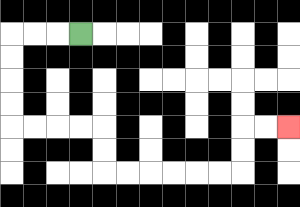{'start': '[3, 1]', 'end': '[12, 5]', 'path_directions': 'L,L,L,D,D,D,D,R,R,R,R,D,D,R,R,R,R,R,R,U,U,R,R', 'path_coordinates': '[[3, 1], [2, 1], [1, 1], [0, 1], [0, 2], [0, 3], [0, 4], [0, 5], [1, 5], [2, 5], [3, 5], [4, 5], [4, 6], [4, 7], [5, 7], [6, 7], [7, 7], [8, 7], [9, 7], [10, 7], [10, 6], [10, 5], [11, 5], [12, 5]]'}